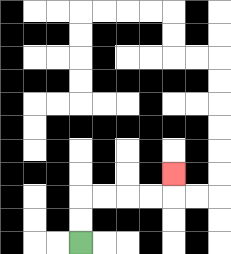{'start': '[3, 10]', 'end': '[7, 7]', 'path_directions': 'U,U,R,R,R,R,U', 'path_coordinates': '[[3, 10], [3, 9], [3, 8], [4, 8], [5, 8], [6, 8], [7, 8], [7, 7]]'}